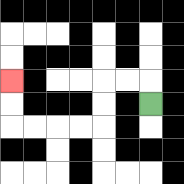{'start': '[6, 4]', 'end': '[0, 3]', 'path_directions': 'U,L,L,D,D,L,L,L,L,U,U', 'path_coordinates': '[[6, 4], [6, 3], [5, 3], [4, 3], [4, 4], [4, 5], [3, 5], [2, 5], [1, 5], [0, 5], [0, 4], [0, 3]]'}